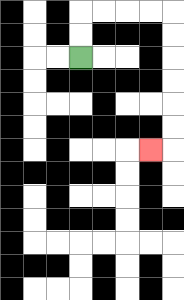{'start': '[3, 2]', 'end': '[6, 6]', 'path_directions': 'U,U,R,R,R,R,D,D,D,D,D,D,L', 'path_coordinates': '[[3, 2], [3, 1], [3, 0], [4, 0], [5, 0], [6, 0], [7, 0], [7, 1], [7, 2], [7, 3], [7, 4], [7, 5], [7, 6], [6, 6]]'}